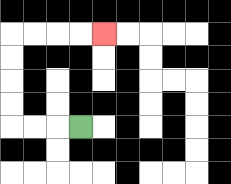{'start': '[3, 5]', 'end': '[4, 1]', 'path_directions': 'L,L,L,U,U,U,U,R,R,R,R', 'path_coordinates': '[[3, 5], [2, 5], [1, 5], [0, 5], [0, 4], [0, 3], [0, 2], [0, 1], [1, 1], [2, 1], [3, 1], [4, 1]]'}